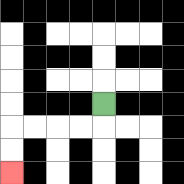{'start': '[4, 4]', 'end': '[0, 7]', 'path_directions': 'D,L,L,L,L,D,D', 'path_coordinates': '[[4, 4], [4, 5], [3, 5], [2, 5], [1, 5], [0, 5], [0, 6], [0, 7]]'}